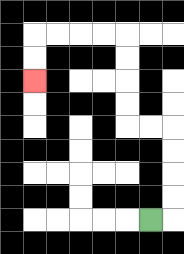{'start': '[6, 9]', 'end': '[1, 3]', 'path_directions': 'R,U,U,U,U,L,L,U,U,U,U,L,L,L,L,D,D', 'path_coordinates': '[[6, 9], [7, 9], [7, 8], [7, 7], [7, 6], [7, 5], [6, 5], [5, 5], [5, 4], [5, 3], [5, 2], [5, 1], [4, 1], [3, 1], [2, 1], [1, 1], [1, 2], [1, 3]]'}